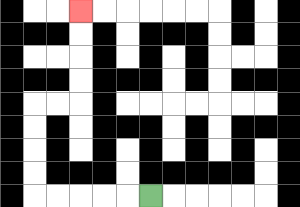{'start': '[6, 8]', 'end': '[3, 0]', 'path_directions': 'L,L,L,L,L,U,U,U,U,R,R,U,U,U,U', 'path_coordinates': '[[6, 8], [5, 8], [4, 8], [3, 8], [2, 8], [1, 8], [1, 7], [1, 6], [1, 5], [1, 4], [2, 4], [3, 4], [3, 3], [3, 2], [3, 1], [3, 0]]'}